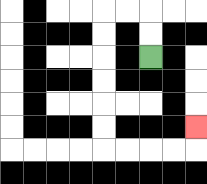{'start': '[6, 2]', 'end': '[8, 5]', 'path_directions': 'U,U,L,L,D,D,D,D,D,D,R,R,R,R,U', 'path_coordinates': '[[6, 2], [6, 1], [6, 0], [5, 0], [4, 0], [4, 1], [4, 2], [4, 3], [4, 4], [4, 5], [4, 6], [5, 6], [6, 6], [7, 6], [8, 6], [8, 5]]'}